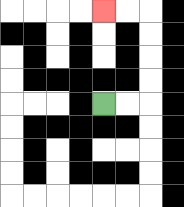{'start': '[4, 4]', 'end': '[4, 0]', 'path_directions': 'R,R,U,U,U,U,L,L', 'path_coordinates': '[[4, 4], [5, 4], [6, 4], [6, 3], [6, 2], [6, 1], [6, 0], [5, 0], [4, 0]]'}